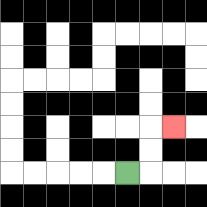{'start': '[5, 7]', 'end': '[7, 5]', 'path_directions': 'R,U,U,R', 'path_coordinates': '[[5, 7], [6, 7], [6, 6], [6, 5], [7, 5]]'}